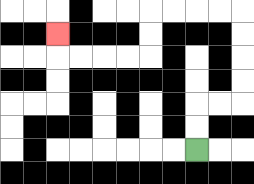{'start': '[8, 6]', 'end': '[2, 1]', 'path_directions': 'U,U,R,R,U,U,U,U,L,L,L,L,D,D,L,L,L,L,U', 'path_coordinates': '[[8, 6], [8, 5], [8, 4], [9, 4], [10, 4], [10, 3], [10, 2], [10, 1], [10, 0], [9, 0], [8, 0], [7, 0], [6, 0], [6, 1], [6, 2], [5, 2], [4, 2], [3, 2], [2, 2], [2, 1]]'}